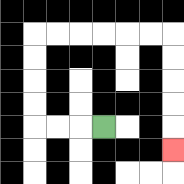{'start': '[4, 5]', 'end': '[7, 6]', 'path_directions': 'L,L,L,U,U,U,U,R,R,R,R,R,R,D,D,D,D,D', 'path_coordinates': '[[4, 5], [3, 5], [2, 5], [1, 5], [1, 4], [1, 3], [1, 2], [1, 1], [2, 1], [3, 1], [4, 1], [5, 1], [6, 1], [7, 1], [7, 2], [7, 3], [7, 4], [7, 5], [7, 6]]'}